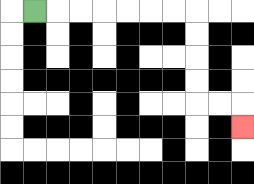{'start': '[1, 0]', 'end': '[10, 5]', 'path_directions': 'R,R,R,R,R,R,R,D,D,D,D,R,R,D', 'path_coordinates': '[[1, 0], [2, 0], [3, 0], [4, 0], [5, 0], [6, 0], [7, 0], [8, 0], [8, 1], [8, 2], [8, 3], [8, 4], [9, 4], [10, 4], [10, 5]]'}